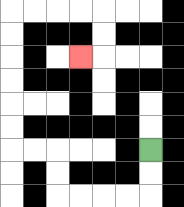{'start': '[6, 6]', 'end': '[3, 2]', 'path_directions': 'D,D,L,L,L,L,U,U,L,L,U,U,U,U,U,U,R,R,R,R,D,D,L', 'path_coordinates': '[[6, 6], [6, 7], [6, 8], [5, 8], [4, 8], [3, 8], [2, 8], [2, 7], [2, 6], [1, 6], [0, 6], [0, 5], [0, 4], [0, 3], [0, 2], [0, 1], [0, 0], [1, 0], [2, 0], [3, 0], [4, 0], [4, 1], [4, 2], [3, 2]]'}